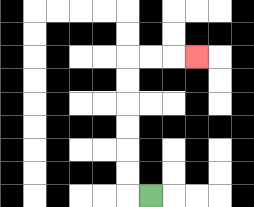{'start': '[6, 8]', 'end': '[8, 2]', 'path_directions': 'L,U,U,U,U,U,U,R,R,R', 'path_coordinates': '[[6, 8], [5, 8], [5, 7], [5, 6], [5, 5], [5, 4], [5, 3], [5, 2], [6, 2], [7, 2], [8, 2]]'}